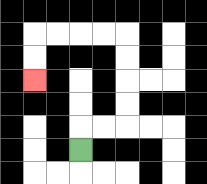{'start': '[3, 6]', 'end': '[1, 3]', 'path_directions': 'U,R,R,U,U,U,U,L,L,L,L,D,D', 'path_coordinates': '[[3, 6], [3, 5], [4, 5], [5, 5], [5, 4], [5, 3], [5, 2], [5, 1], [4, 1], [3, 1], [2, 1], [1, 1], [1, 2], [1, 3]]'}